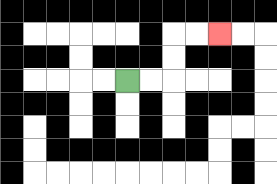{'start': '[5, 3]', 'end': '[9, 1]', 'path_directions': 'R,R,U,U,R,R', 'path_coordinates': '[[5, 3], [6, 3], [7, 3], [7, 2], [7, 1], [8, 1], [9, 1]]'}